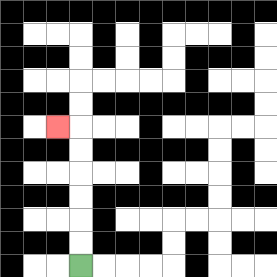{'start': '[3, 11]', 'end': '[2, 5]', 'path_directions': 'U,U,U,U,U,U,L', 'path_coordinates': '[[3, 11], [3, 10], [3, 9], [3, 8], [3, 7], [3, 6], [3, 5], [2, 5]]'}